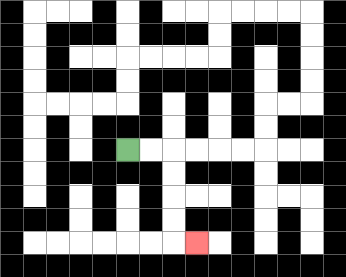{'start': '[5, 6]', 'end': '[8, 10]', 'path_directions': 'R,R,D,D,D,D,R', 'path_coordinates': '[[5, 6], [6, 6], [7, 6], [7, 7], [7, 8], [7, 9], [7, 10], [8, 10]]'}